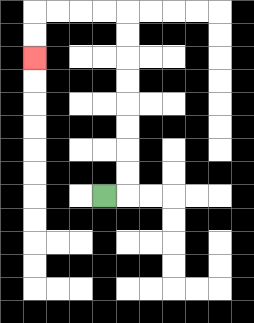{'start': '[4, 8]', 'end': '[1, 2]', 'path_directions': 'R,U,U,U,U,U,U,U,U,L,L,L,L,D,D', 'path_coordinates': '[[4, 8], [5, 8], [5, 7], [5, 6], [5, 5], [5, 4], [5, 3], [5, 2], [5, 1], [5, 0], [4, 0], [3, 0], [2, 0], [1, 0], [1, 1], [1, 2]]'}